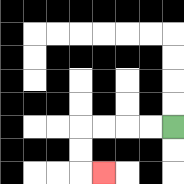{'start': '[7, 5]', 'end': '[4, 7]', 'path_directions': 'L,L,L,L,D,D,R', 'path_coordinates': '[[7, 5], [6, 5], [5, 5], [4, 5], [3, 5], [3, 6], [3, 7], [4, 7]]'}